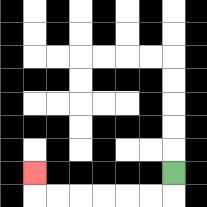{'start': '[7, 7]', 'end': '[1, 7]', 'path_directions': 'D,L,L,L,L,L,L,U', 'path_coordinates': '[[7, 7], [7, 8], [6, 8], [5, 8], [4, 8], [3, 8], [2, 8], [1, 8], [1, 7]]'}